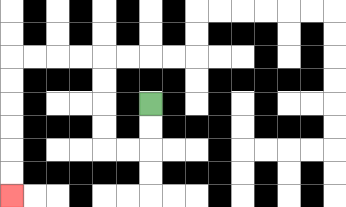{'start': '[6, 4]', 'end': '[0, 8]', 'path_directions': 'D,D,L,L,U,U,U,U,L,L,L,L,D,D,D,D,D,D', 'path_coordinates': '[[6, 4], [6, 5], [6, 6], [5, 6], [4, 6], [4, 5], [4, 4], [4, 3], [4, 2], [3, 2], [2, 2], [1, 2], [0, 2], [0, 3], [0, 4], [0, 5], [0, 6], [0, 7], [0, 8]]'}